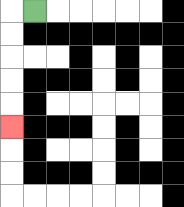{'start': '[1, 0]', 'end': '[0, 5]', 'path_directions': 'L,D,D,D,D,D', 'path_coordinates': '[[1, 0], [0, 0], [0, 1], [0, 2], [0, 3], [0, 4], [0, 5]]'}